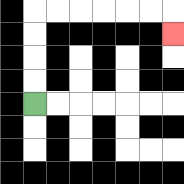{'start': '[1, 4]', 'end': '[7, 1]', 'path_directions': 'U,U,U,U,R,R,R,R,R,R,D', 'path_coordinates': '[[1, 4], [1, 3], [1, 2], [1, 1], [1, 0], [2, 0], [3, 0], [4, 0], [5, 0], [6, 0], [7, 0], [7, 1]]'}